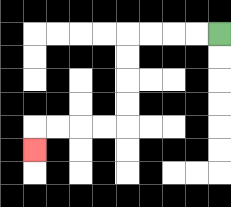{'start': '[9, 1]', 'end': '[1, 6]', 'path_directions': 'L,L,L,L,D,D,D,D,L,L,L,L,D', 'path_coordinates': '[[9, 1], [8, 1], [7, 1], [6, 1], [5, 1], [5, 2], [5, 3], [5, 4], [5, 5], [4, 5], [3, 5], [2, 5], [1, 5], [1, 6]]'}